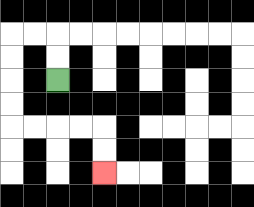{'start': '[2, 3]', 'end': '[4, 7]', 'path_directions': 'U,U,L,L,D,D,D,D,R,R,R,R,D,D', 'path_coordinates': '[[2, 3], [2, 2], [2, 1], [1, 1], [0, 1], [0, 2], [0, 3], [0, 4], [0, 5], [1, 5], [2, 5], [3, 5], [4, 5], [4, 6], [4, 7]]'}